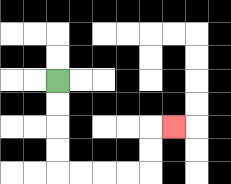{'start': '[2, 3]', 'end': '[7, 5]', 'path_directions': 'D,D,D,D,R,R,R,R,U,U,R', 'path_coordinates': '[[2, 3], [2, 4], [2, 5], [2, 6], [2, 7], [3, 7], [4, 7], [5, 7], [6, 7], [6, 6], [6, 5], [7, 5]]'}